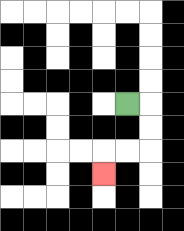{'start': '[5, 4]', 'end': '[4, 7]', 'path_directions': 'R,D,D,L,L,D', 'path_coordinates': '[[5, 4], [6, 4], [6, 5], [6, 6], [5, 6], [4, 6], [4, 7]]'}